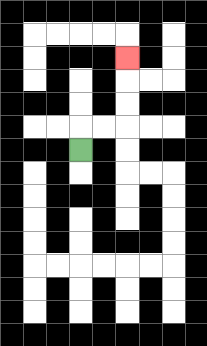{'start': '[3, 6]', 'end': '[5, 2]', 'path_directions': 'U,R,R,U,U,U', 'path_coordinates': '[[3, 6], [3, 5], [4, 5], [5, 5], [5, 4], [5, 3], [5, 2]]'}